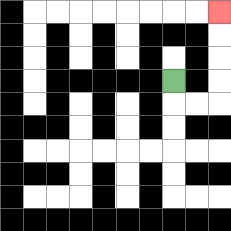{'start': '[7, 3]', 'end': '[9, 0]', 'path_directions': 'D,R,R,U,U,U,U', 'path_coordinates': '[[7, 3], [7, 4], [8, 4], [9, 4], [9, 3], [9, 2], [9, 1], [9, 0]]'}